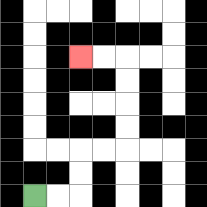{'start': '[1, 8]', 'end': '[3, 2]', 'path_directions': 'R,R,U,U,R,R,U,U,U,U,L,L', 'path_coordinates': '[[1, 8], [2, 8], [3, 8], [3, 7], [3, 6], [4, 6], [5, 6], [5, 5], [5, 4], [5, 3], [5, 2], [4, 2], [3, 2]]'}